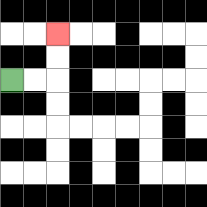{'start': '[0, 3]', 'end': '[2, 1]', 'path_directions': 'R,R,U,U', 'path_coordinates': '[[0, 3], [1, 3], [2, 3], [2, 2], [2, 1]]'}